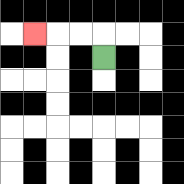{'start': '[4, 2]', 'end': '[1, 1]', 'path_directions': 'U,L,L,L', 'path_coordinates': '[[4, 2], [4, 1], [3, 1], [2, 1], [1, 1]]'}